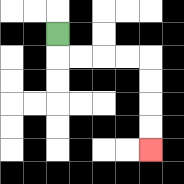{'start': '[2, 1]', 'end': '[6, 6]', 'path_directions': 'D,R,R,R,R,D,D,D,D', 'path_coordinates': '[[2, 1], [2, 2], [3, 2], [4, 2], [5, 2], [6, 2], [6, 3], [6, 4], [6, 5], [6, 6]]'}